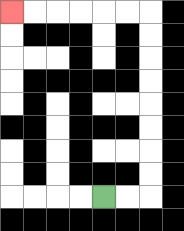{'start': '[4, 8]', 'end': '[0, 0]', 'path_directions': 'R,R,U,U,U,U,U,U,U,U,L,L,L,L,L,L', 'path_coordinates': '[[4, 8], [5, 8], [6, 8], [6, 7], [6, 6], [6, 5], [6, 4], [6, 3], [6, 2], [6, 1], [6, 0], [5, 0], [4, 0], [3, 0], [2, 0], [1, 0], [0, 0]]'}